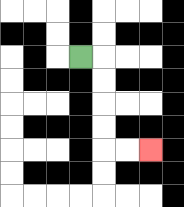{'start': '[3, 2]', 'end': '[6, 6]', 'path_directions': 'R,D,D,D,D,R,R', 'path_coordinates': '[[3, 2], [4, 2], [4, 3], [4, 4], [4, 5], [4, 6], [5, 6], [6, 6]]'}